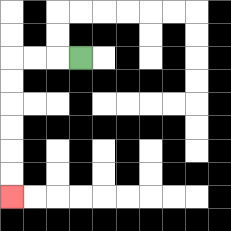{'start': '[3, 2]', 'end': '[0, 8]', 'path_directions': 'L,L,L,D,D,D,D,D,D', 'path_coordinates': '[[3, 2], [2, 2], [1, 2], [0, 2], [0, 3], [0, 4], [0, 5], [0, 6], [0, 7], [0, 8]]'}